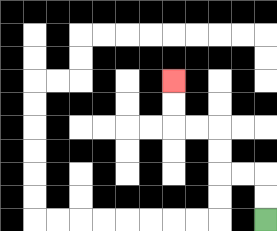{'start': '[11, 9]', 'end': '[7, 3]', 'path_directions': 'U,U,L,L,U,U,L,L,U,U', 'path_coordinates': '[[11, 9], [11, 8], [11, 7], [10, 7], [9, 7], [9, 6], [9, 5], [8, 5], [7, 5], [7, 4], [7, 3]]'}